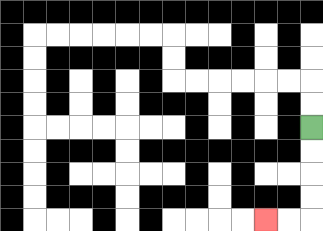{'start': '[13, 5]', 'end': '[11, 9]', 'path_directions': 'D,D,D,D,L,L', 'path_coordinates': '[[13, 5], [13, 6], [13, 7], [13, 8], [13, 9], [12, 9], [11, 9]]'}